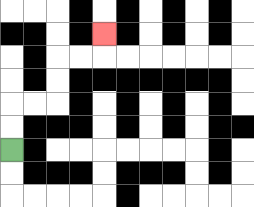{'start': '[0, 6]', 'end': '[4, 1]', 'path_directions': 'U,U,R,R,U,U,R,R,U', 'path_coordinates': '[[0, 6], [0, 5], [0, 4], [1, 4], [2, 4], [2, 3], [2, 2], [3, 2], [4, 2], [4, 1]]'}